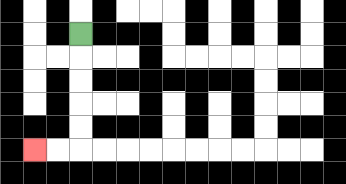{'start': '[3, 1]', 'end': '[1, 6]', 'path_directions': 'D,D,D,D,D,L,L', 'path_coordinates': '[[3, 1], [3, 2], [3, 3], [3, 4], [3, 5], [3, 6], [2, 6], [1, 6]]'}